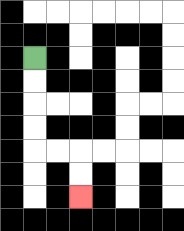{'start': '[1, 2]', 'end': '[3, 8]', 'path_directions': 'D,D,D,D,R,R,D,D', 'path_coordinates': '[[1, 2], [1, 3], [1, 4], [1, 5], [1, 6], [2, 6], [3, 6], [3, 7], [3, 8]]'}